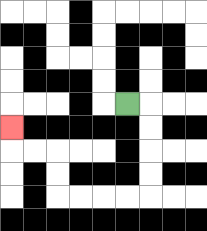{'start': '[5, 4]', 'end': '[0, 5]', 'path_directions': 'R,D,D,D,D,L,L,L,L,U,U,L,L,U', 'path_coordinates': '[[5, 4], [6, 4], [6, 5], [6, 6], [6, 7], [6, 8], [5, 8], [4, 8], [3, 8], [2, 8], [2, 7], [2, 6], [1, 6], [0, 6], [0, 5]]'}